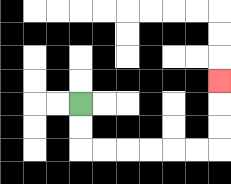{'start': '[3, 4]', 'end': '[9, 3]', 'path_directions': 'D,D,R,R,R,R,R,R,U,U,U', 'path_coordinates': '[[3, 4], [3, 5], [3, 6], [4, 6], [5, 6], [6, 6], [7, 6], [8, 6], [9, 6], [9, 5], [9, 4], [9, 3]]'}